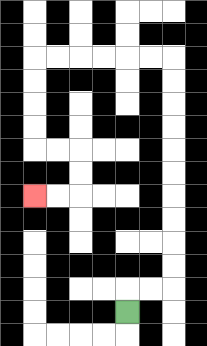{'start': '[5, 13]', 'end': '[1, 8]', 'path_directions': 'U,R,R,U,U,U,U,U,U,U,U,U,U,L,L,L,L,L,L,D,D,D,D,R,R,D,D,L,L', 'path_coordinates': '[[5, 13], [5, 12], [6, 12], [7, 12], [7, 11], [7, 10], [7, 9], [7, 8], [7, 7], [7, 6], [7, 5], [7, 4], [7, 3], [7, 2], [6, 2], [5, 2], [4, 2], [3, 2], [2, 2], [1, 2], [1, 3], [1, 4], [1, 5], [1, 6], [2, 6], [3, 6], [3, 7], [3, 8], [2, 8], [1, 8]]'}